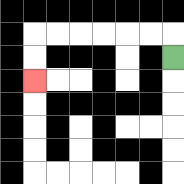{'start': '[7, 2]', 'end': '[1, 3]', 'path_directions': 'U,L,L,L,L,L,L,D,D', 'path_coordinates': '[[7, 2], [7, 1], [6, 1], [5, 1], [4, 1], [3, 1], [2, 1], [1, 1], [1, 2], [1, 3]]'}